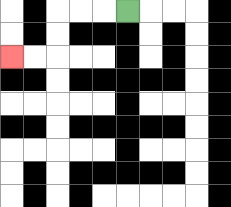{'start': '[5, 0]', 'end': '[0, 2]', 'path_directions': 'L,L,L,D,D,L,L', 'path_coordinates': '[[5, 0], [4, 0], [3, 0], [2, 0], [2, 1], [2, 2], [1, 2], [0, 2]]'}